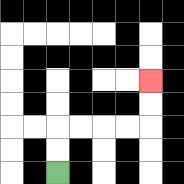{'start': '[2, 7]', 'end': '[6, 3]', 'path_directions': 'U,U,R,R,R,R,U,U', 'path_coordinates': '[[2, 7], [2, 6], [2, 5], [3, 5], [4, 5], [5, 5], [6, 5], [6, 4], [6, 3]]'}